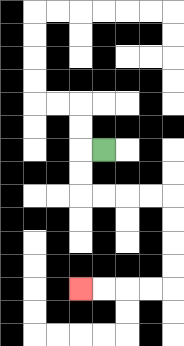{'start': '[4, 6]', 'end': '[3, 12]', 'path_directions': 'L,D,D,R,R,R,R,D,D,D,D,L,L,L,L', 'path_coordinates': '[[4, 6], [3, 6], [3, 7], [3, 8], [4, 8], [5, 8], [6, 8], [7, 8], [7, 9], [7, 10], [7, 11], [7, 12], [6, 12], [5, 12], [4, 12], [3, 12]]'}